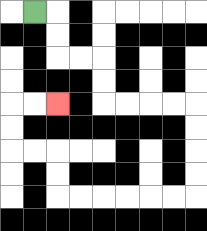{'start': '[1, 0]', 'end': '[2, 4]', 'path_directions': 'R,D,D,R,R,D,D,R,R,R,R,D,D,D,D,L,L,L,L,L,L,U,U,L,L,U,U,R,R', 'path_coordinates': '[[1, 0], [2, 0], [2, 1], [2, 2], [3, 2], [4, 2], [4, 3], [4, 4], [5, 4], [6, 4], [7, 4], [8, 4], [8, 5], [8, 6], [8, 7], [8, 8], [7, 8], [6, 8], [5, 8], [4, 8], [3, 8], [2, 8], [2, 7], [2, 6], [1, 6], [0, 6], [0, 5], [0, 4], [1, 4], [2, 4]]'}